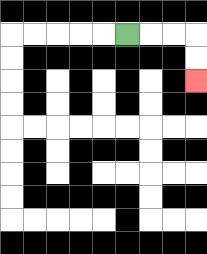{'start': '[5, 1]', 'end': '[8, 3]', 'path_directions': 'R,R,R,D,D', 'path_coordinates': '[[5, 1], [6, 1], [7, 1], [8, 1], [8, 2], [8, 3]]'}